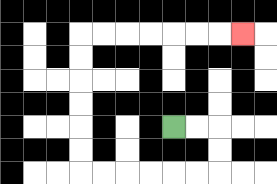{'start': '[7, 5]', 'end': '[10, 1]', 'path_directions': 'R,R,D,D,L,L,L,L,L,L,U,U,U,U,U,U,R,R,R,R,R,R,R', 'path_coordinates': '[[7, 5], [8, 5], [9, 5], [9, 6], [9, 7], [8, 7], [7, 7], [6, 7], [5, 7], [4, 7], [3, 7], [3, 6], [3, 5], [3, 4], [3, 3], [3, 2], [3, 1], [4, 1], [5, 1], [6, 1], [7, 1], [8, 1], [9, 1], [10, 1]]'}